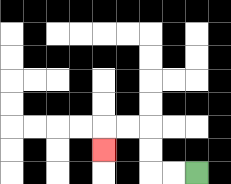{'start': '[8, 7]', 'end': '[4, 6]', 'path_directions': 'L,L,U,U,L,L,D', 'path_coordinates': '[[8, 7], [7, 7], [6, 7], [6, 6], [6, 5], [5, 5], [4, 5], [4, 6]]'}